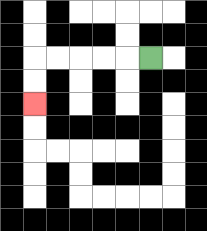{'start': '[6, 2]', 'end': '[1, 4]', 'path_directions': 'L,L,L,L,L,D,D', 'path_coordinates': '[[6, 2], [5, 2], [4, 2], [3, 2], [2, 2], [1, 2], [1, 3], [1, 4]]'}